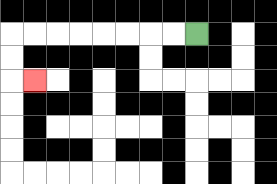{'start': '[8, 1]', 'end': '[1, 3]', 'path_directions': 'L,L,L,L,L,L,L,L,D,D,R', 'path_coordinates': '[[8, 1], [7, 1], [6, 1], [5, 1], [4, 1], [3, 1], [2, 1], [1, 1], [0, 1], [0, 2], [0, 3], [1, 3]]'}